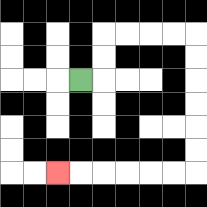{'start': '[3, 3]', 'end': '[2, 7]', 'path_directions': 'R,U,U,R,R,R,R,D,D,D,D,D,D,L,L,L,L,L,L', 'path_coordinates': '[[3, 3], [4, 3], [4, 2], [4, 1], [5, 1], [6, 1], [7, 1], [8, 1], [8, 2], [8, 3], [8, 4], [8, 5], [8, 6], [8, 7], [7, 7], [6, 7], [5, 7], [4, 7], [3, 7], [2, 7]]'}